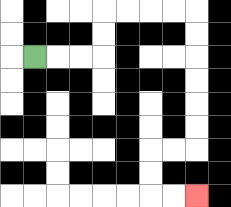{'start': '[1, 2]', 'end': '[8, 8]', 'path_directions': 'R,R,R,U,U,R,R,R,R,D,D,D,D,D,D,L,L,D,D,R,R', 'path_coordinates': '[[1, 2], [2, 2], [3, 2], [4, 2], [4, 1], [4, 0], [5, 0], [6, 0], [7, 0], [8, 0], [8, 1], [8, 2], [8, 3], [8, 4], [8, 5], [8, 6], [7, 6], [6, 6], [6, 7], [6, 8], [7, 8], [8, 8]]'}